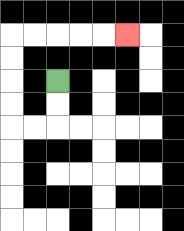{'start': '[2, 3]', 'end': '[5, 1]', 'path_directions': 'D,D,L,L,U,U,U,U,R,R,R,R,R', 'path_coordinates': '[[2, 3], [2, 4], [2, 5], [1, 5], [0, 5], [0, 4], [0, 3], [0, 2], [0, 1], [1, 1], [2, 1], [3, 1], [4, 1], [5, 1]]'}